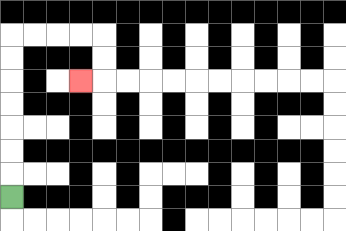{'start': '[0, 8]', 'end': '[3, 3]', 'path_directions': 'U,U,U,U,U,U,U,R,R,R,R,D,D,L', 'path_coordinates': '[[0, 8], [0, 7], [0, 6], [0, 5], [0, 4], [0, 3], [0, 2], [0, 1], [1, 1], [2, 1], [3, 1], [4, 1], [4, 2], [4, 3], [3, 3]]'}